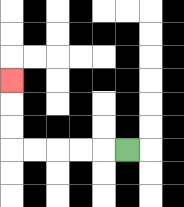{'start': '[5, 6]', 'end': '[0, 3]', 'path_directions': 'L,L,L,L,L,U,U,U', 'path_coordinates': '[[5, 6], [4, 6], [3, 6], [2, 6], [1, 6], [0, 6], [0, 5], [0, 4], [0, 3]]'}